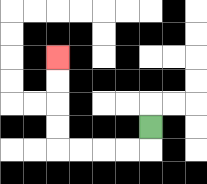{'start': '[6, 5]', 'end': '[2, 2]', 'path_directions': 'D,L,L,L,L,U,U,U,U', 'path_coordinates': '[[6, 5], [6, 6], [5, 6], [4, 6], [3, 6], [2, 6], [2, 5], [2, 4], [2, 3], [2, 2]]'}